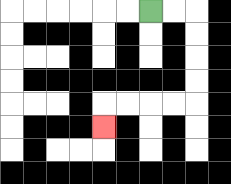{'start': '[6, 0]', 'end': '[4, 5]', 'path_directions': 'R,R,D,D,D,D,L,L,L,L,D', 'path_coordinates': '[[6, 0], [7, 0], [8, 0], [8, 1], [8, 2], [8, 3], [8, 4], [7, 4], [6, 4], [5, 4], [4, 4], [4, 5]]'}